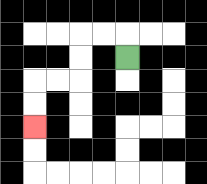{'start': '[5, 2]', 'end': '[1, 5]', 'path_directions': 'U,L,L,D,D,L,L,D,D', 'path_coordinates': '[[5, 2], [5, 1], [4, 1], [3, 1], [3, 2], [3, 3], [2, 3], [1, 3], [1, 4], [1, 5]]'}